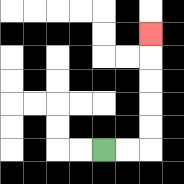{'start': '[4, 6]', 'end': '[6, 1]', 'path_directions': 'R,R,U,U,U,U,U', 'path_coordinates': '[[4, 6], [5, 6], [6, 6], [6, 5], [6, 4], [6, 3], [6, 2], [6, 1]]'}